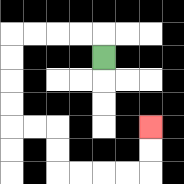{'start': '[4, 2]', 'end': '[6, 5]', 'path_directions': 'U,L,L,L,L,D,D,D,D,R,R,D,D,R,R,R,R,U,U', 'path_coordinates': '[[4, 2], [4, 1], [3, 1], [2, 1], [1, 1], [0, 1], [0, 2], [0, 3], [0, 4], [0, 5], [1, 5], [2, 5], [2, 6], [2, 7], [3, 7], [4, 7], [5, 7], [6, 7], [6, 6], [6, 5]]'}